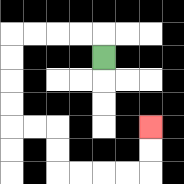{'start': '[4, 2]', 'end': '[6, 5]', 'path_directions': 'U,L,L,L,L,D,D,D,D,R,R,D,D,R,R,R,R,U,U', 'path_coordinates': '[[4, 2], [4, 1], [3, 1], [2, 1], [1, 1], [0, 1], [0, 2], [0, 3], [0, 4], [0, 5], [1, 5], [2, 5], [2, 6], [2, 7], [3, 7], [4, 7], [5, 7], [6, 7], [6, 6], [6, 5]]'}